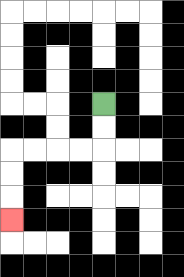{'start': '[4, 4]', 'end': '[0, 9]', 'path_directions': 'D,D,L,L,L,L,D,D,D', 'path_coordinates': '[[4, 4], [4, 5], [4, 6], [3, 6], [2, 6], [1, 6], [0, 6], [0, 7], [0, 8], [0, 9]]'}